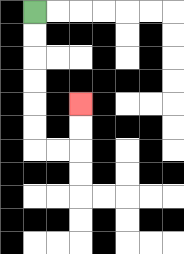{'start': '[1, 0]', 'end': '[3, 4]', 'path_directions': 'D,D,D,D,D,D,R,R,U,U', 'path_coordinates': '[[1, 0], [1, 1], [1, 2], [1, 3], [1, 4], [1, 5], [1, 6], [2, 6], [3, 6], [3, 5], [3, 4]]'}